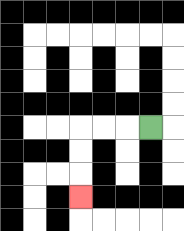{'start': '[6, 5]', 'end': '[3, 8]', 'path_directions': 'L,L,L,D,D,D', 'path_coordinates': '[[6, 5], [5, 5], [4, 5], [3, 5], [3, 6], [3, 7], [3, 8]]'}